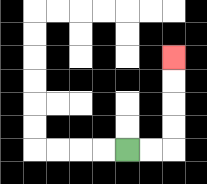{'start': '[5, 6]', 'end': '[7, 2]', 'path_directions': 'R,R,U,U,U,U', 'path_coordinates': '[[5, 6], [6, 6], [7, 6], [7, 5], [7, 4], [7, 3], [7, 2]]'}